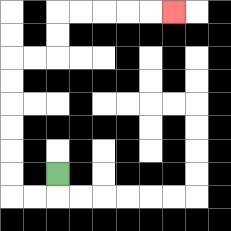{'start': '[2, 7]', 'end': '[7, 0]', 'path_directions': 'D,L,L,U,U,U,U,U,U,R,R,U,U,R,R,R,R,R', 'path_coordinates': '[[2, 7], [2, 8], [1, 8], [0, 8], [0, 7], [0, 6], [0, 5], [0, 4], [0, 3], [0, 2], [1, 2], [2, 2], [2, 1], [2, 0], [3, 0], [4, 0], [5, 0], [6, 0], [7, 0]]'}